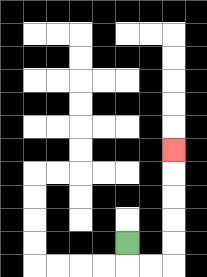{'start': '[5, 10]', 'end': '[7, 6]', 'path_directions': 'D,R,R,U,U,U,U,U', 'path_coordinates': '[[5, 10], [5, 11], [6, 11], [7, 11], [7, 10], [7, 9], [7, 8], [7, 7], [7, 6]]'}